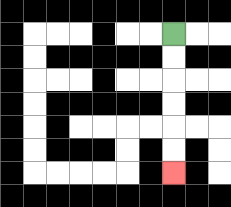{'start': '[7, 1]', 'end': '[7, 7]', 'path_directions': 'D,D,D,D,D,D', 'path_coordinates': '[[7, 1], [7, 2], [7, 3], [7, 4], [7, 5], [7, 6], [7, 7]]'}